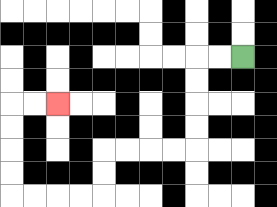{'start': '[10, 2]', 'end': '[2, 4]', 'path_directions': 'L,L,D,D,D,D,L,L,L,L,D,D,L,L,L,L,U,U,U,U,R,R', 'path_coordinates': '[[10, 2], [9, 2], [8, 2], [8, 3], [8, 4], [8, 5], [8, 6], [7, 6], [6, 6], [5, 6], [4, 6], [4, 7], [4, 8], [3, 8], [2, 8], [1, 8], [0, 8], [0, 7], [0, 6], [0, 5], [0, 4], [1, 4], [2, 4]]'}